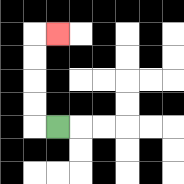{'start': '[2, 5]', 'end': '[2, 1]', 'path_directions': 'L,U,U,U,U,R', 'path_coordinates': '[[2, 5], [1, 5], [1, 4], [1, 3], [1, 2], [1, 1], [2, 1]]'}